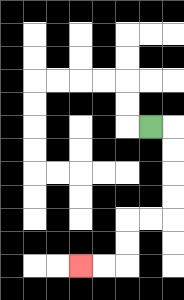{'start': '[6, 5]', 'end': '[3, 11]', 'path_directions': 'R,D,D,D,D,L,L,D,D,L,L', 'path_coordinates': '[[6, 5], [7, 5], [7, 6], [7, 7], [7, 8], [7, 9], [6, 9], [5, 9], [5, 10], [5, 11], [4, 11], [3, 11]]'}